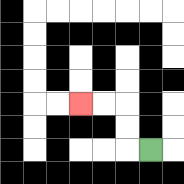{'start': '[6, 6]', 'end': '[3, 4]', 'path_directions': 'L,U,U,L,L', 'path_coordinates': '[[6, 6], [5, 6], [5, 5], [5, 4], [4, 4], [3, 4]]'}